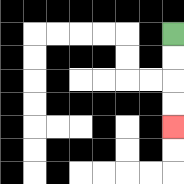{'start': '[7, 1]', 'end': '[7, 5]', 'path_directions': 'D,D,D,D', 'path_coordinates': '[[7, 1], [7, 2], [7, 3], [7, 4], [7, 5]]'}